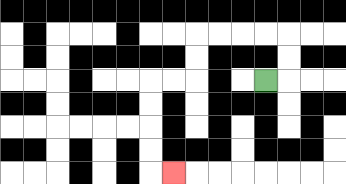{'start': '[11, 3]', 'end': '[7, 7]', 'path_directions': 'R,U,U,L,L,L,L,D,D,L,L,D,D,D,D,R', 'path_coordinates': '[[11, 3], [12, 3], [12, 2], [12, 1], [11, 1], [10, 1], [9, 1], [8, 1], [8, 2], [8, 3], [7, 3], [6, 3], [6, 4], [6, 5], [6, 6], [6, 7], [7, 7]]'}